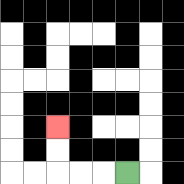{'start': '[5, 7]', 'end': '[2, 5]', 'path_directions': 'L,L,L,U,U', 'path_coordinates': '[[5, 7], [4, 7], [3, 7], [2, 7], [2, 6], [2, 5]]'}